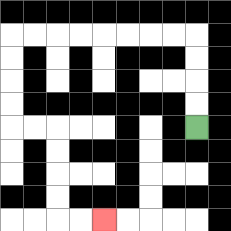{'start': '[8, 5]', 'end': '[4, 9]', 'path_directions': 'U,U,U,U,L,L,L,L,L,L,L,L,D,D,D,D,R,R,D,D,D,D,R,R', 'path_coordinates': '[[8, 5], [8, 4], [8, 3], [8, 2], [8, 1], [7, 1], [6, 1], [5, 1], [4, 1], [3, 1], [2, 1], [1, 1], [0, 1], [0, 2], [0, 3], [0, 4], [0, 5], [1, 5], [2, 5], [2, 6], [2, 7], [2, 8], [2, 9], [3, 9], [4, 9]]'}